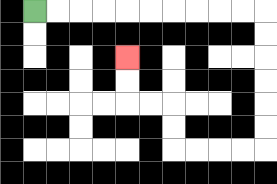{'start': '[1, 0]', 'end': '[5, 2]', 'path_directions': 'R,R,R,R,R,R,R,R,R,R,D,D,D,D,D,D,L,L,L,L,U,U,L,L,U,U', 'path_coordinates': '[[1, 0], [2, 0], [3, 0], [4, 0], [5, 0], [6, 0], [7, 0], [8, 0], [9, 0], [10, 0], [11, 0], [11, 1], [11, 2], [11, 3], [11, 4], [11, 5], [11, 6], [10, 6], [9, 6], [8, 6], [7, 6], [7, 5], [7, 4], [6, 4], [5, 4], [5, 3], [5, 2]]'}